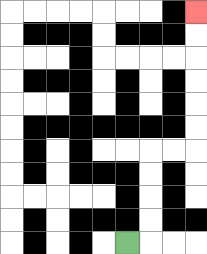{'start': '[5, 10]', 'end': '[8, 0]', 'path_directions': 'R,U,U,U,U,R,R,U,U,U,U,U,U', 'path_coordinates': '[[5, 10], [6, 10], [6, 9], [6, 8], [6, 7], [6, 6], [7, 6], [8, 6], [8, 5], [8, 4], [8, 3], [8, 2], [8, 1], [8, 0]]'}